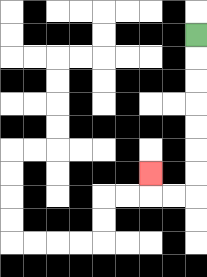{'start': '[8, 1]', 'end': '[6, 7]', 'path_directions': 'D,D,D,D,D,D,D,L,L,U', 'path_coordinates': '[[8, 1], [8, 2], [8, 3], [8, 4], [8, 5], [8, 6], [8, 7], [8, 8], [7, 8], [6, 8], [6, 7]]'}